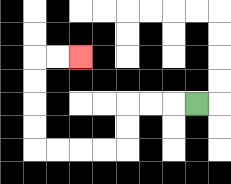{'start': '[8, 4]', 'end': '[3, 2]', 'path_directions': 'L,L,L,D,D,L,L,L,L,U,U,U,U,R,R', 'path_coordinates': '[[8, 4], [7, 4], [6, 4], [5, 4], [5, 5], [5, 6], [4, 6], [3, 6], [2, 6], [1, 6], [1, 5], [1, 4], [1, 3], [1, 2], [2, 2], [3, 2]]'}